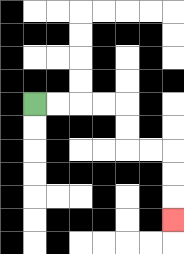{'start': '[1, 4]', 'end': '[7, 9]', 'path_directions': 'R,R,R,R,D,D,R,R,D,D,D', 'path_coordinates': '[[1, 4], [2, 4], [3, 4], [4, 4], [5, 4], [5, 5], [5, 6], [6, 6], [7, 6], [7, 7], [7, 8], [7, 9]]'}